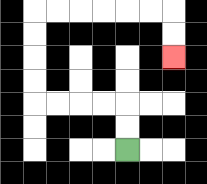{'start': '[5, 6]', 'end': '[7, 2]', 'path_directions': 'U,U,L,L,L,L,U,U,U,U,R,R,R,R,R,R,D,D', 'path_coordinates': '[[5, 6], [5, 5], [5, 4], [4, 4], [3, 4], [2, 4], [1, 4], [1, 3], [1, 2], [1, 1], [1, 0], [2, 0], [3, 0], [4, 0], [5, 0], [6, 0], [7, 0], [7, 1], [7, 2]]'}